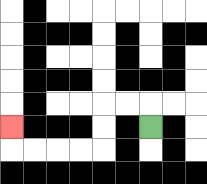{'start': '[6, 5]', 'end': '[0, 5]', 'path_directions': 'U,L,L,D,D,L,L,L,L,U', 'path_coordinates': '[[6, 5], [6, 4], [5, 4], [4, 4], [4, 5], [4, 6], [3, 6], [2, 6], [1, 6], [0, 6], [0, 5]]'}